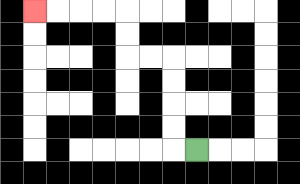{'start': '[8, 6]', 'end': '[1, 0]', 'path_directions': 'L,U,U,U,U,L,L,U,U,L,L,L,L', 'path_coordinates': '[[8, 6], [7, 6], [7, 5], [7, 4], [7, 3], [7, 2], [6, 2], [5, 2], [5, 1], [5, 0], [4, 0], [3, 0], [2, 0], [1, 0]]'}